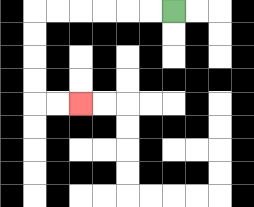{'start': '[7, 0]', 'end': '[3, 4]', 'path_directions': 'L,L,L,L,L,L,D,D,D,D,R,R', 'path_coordinates': '[[7, 0], [6, 0], [5, 0], [4, 0], [3, 0], [2, 0], [1, 0], [1, 1], [1, 2], [1, 3], [1, 4], [2, 4], [3, 4]]'}